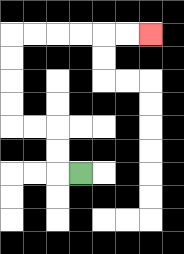{'start': '[3, 7]', 'end': '[6, 1]', 'path_directions': 'L,U,U,L,L,U,U,U,U,R,R,R,R,R,R', 'path_coordinates': '[[3, 7], [2, 7], [2, 6], [2, 5], [1, 5], [0, 5], [0, 4], [0, 3], [0, 2], [0, 1], [1, 1], [2, 1], [3, 1], [4, 1], [5, 1], [6, 1]]'}